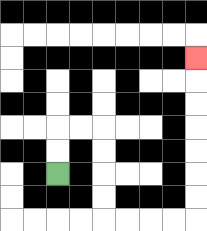{'start': '[2, 7]', 'end': '[8, 2]', 'path_directions': 'U,U,R,R,D,D,D,D,R,R,R,R,U,U,U,U,U,U,U', 'path_coordinates': '[[2, 7], [2, 6], [2, 5], [3, 5], [4, 5], [4, 6], [4, 7], [4, 8], [4, 9], [5, 9], [6, 9], [7, 9], [8, 9], [8, 8], [8, 7], [8, 6], [8, 5], [8, 4], [8, 3], [8, 2]]'}